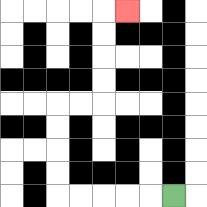{'start': '[7, 8]', 'end': '[5, 0]', 'path_directions': 'L,L,L,L,L,U,U,U,U,R,R,U,U,U,U,R', 'path_coordinates': '[[7, 8], [6, 8], [5, 8], [4, 8], [3, 8], [2, 8], [2, 7], [2, 6], [2, 5], [2, 4], [3, 4], [4, 4], [4, 3], [4, 2], [4, 1], [4, 0], [5, 0]]'}